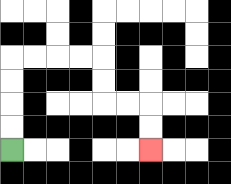{'start': '[0, 6]', 'end': '[6, 6]', 'path_directions': 'U,U,U,U,R,R,R,R,D,D,R,R,D,D', 'path_coordinates': '[[0, 6], [0, 5], [0, 4], [0, 3], [0, 2], [1, 2], [2, 2], [3, 2], [4, 2], [4, 3], [4, 4], [5, 4], [6, 4], [6, 5], [6, 6]]'}